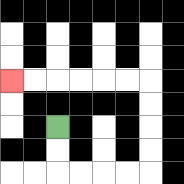{'start': '[2, 5]', 'end': '[0, 3]', 'path_directions': 'D,D,R,R,R,R,U,U,U,U,L,L,L,L,L,L', 'path_coordinates': '[[2, 5], [2, 6], [2, 7], [3, 7], [4, 7], [5, 7], [6, 7], [6, 6], [6, 5], [6, 4], [6, 3], [5, 3], [4, 3], [3, 3], [2, 3], [1, 3], [0, 3]]'}